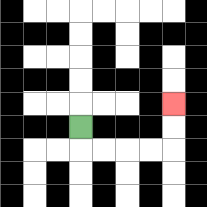{'start': '[3, 5]', 'end': '[7, 4]', 'path_directions': 'D,R,R,R,R,U,U', 'path_coordinates': '[[3, 5], [3, 6], [4, 6], [5, 6], [6, 6], [7, 6], [7, 5], [7, 4]]'}